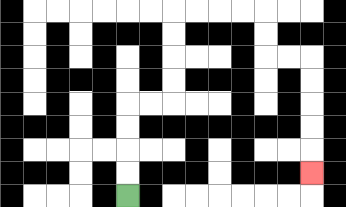{'start': '[5, 8]', 'end': '[13, 7]', 'path_directions': 'U,U,U,U,R,R,U,U,U,U,R,R,R,R,D,D,R,R,D,D,D,D,D', 'path_coordinates': '[[5, 8], [5, 7], [5, 6], [5, 5], [5, 4], [6, 4], [7, 4], [7, 3], [7, 2], [7, 1], [7, 0], [8, 0], [9, 0], [10, 0], [11, 0], [11, 1], [11, 2], [12, 2], [13, 2], [13, 3], [13, 4], [13, 5], [13, 6], [13, 7]]'}